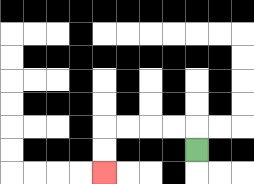{'start': '[8, 6]', 'end': '[4, 7]', 'path_directions': 'U,L,L,L,L,D,D', 'path_coordinates': '[[8, 6], [8, 5], [7, 5], [6, 5], [5, 5], [4, 5], [4, 6], [4, 7]]'}